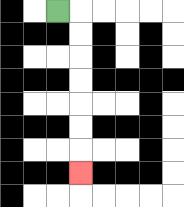{'start': '[2, 0]', 'end': '[3, 7]', 'path_directions': 'R,D,D,D,D,D,D,D', 'path_coordinates': '[[2, 0], [3, 0], [3, 1], [3, 2], [3, 3], [3, 4], [3, 5], [3, 6], [3, 7]]'}